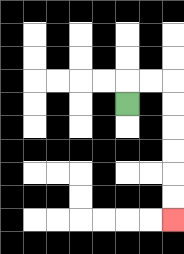{'start': '[5, 4]', 'end': '[7, 9]', 'path_directions': 'U,R,R,D,D,D,D,D,D', 'path_coordinates': '[[5, 4], [5, 3], [6, 3], [7, 3], [7, 4], [7, 5], [7, 6], [7, 7], [7, 8], [7, 9]]'}